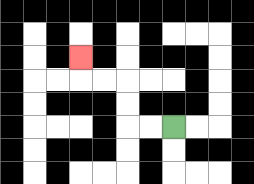{'start': '[7, 5]', 'end': '[3, 2]', 'path_directions': 'L,L,U,U,L,L,U', 'path_coordinates': '[[7, 5], [6, 5], [5, 5], [5, 4], [5, 3], [4, 3], [3, 3], [3, 2]]'}